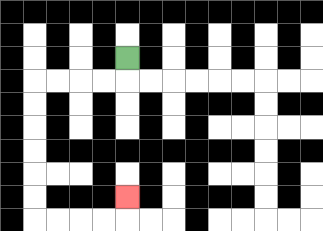{'start': '[5, 2]', 'end': '[5, 8]', 'path_directions': 'D,L,L,L,L,D,D,D,D,D,D,R,R,R,R,U', 'path_coordinates': '[[5, 2], [5, 3], [4, 3], [3, 3], [2, 3], [1, 3], [1, 4], [1, 5], [1, 6], [1, 7], [1, 8], [1, 9], [2, 9], [3, 9], [4, 9], [5, 9], [5, 8]]'}